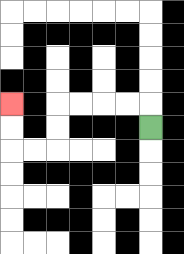{'start': '[6, 5]', 'end': '[0, 4]', 'path_directions': 'U,L,L,L,L,D,D,L,L,U,U', 'path_coordinates': '[[6, 5], [6, 4], [5, 4], [4, 4], [3, 4], [2, 4], [2, 5], [2, 6], [1, 6], [0, 6], [0, 5], [0, 4]]'}